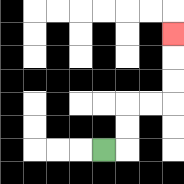{'start': '[4, 6]', 'end': '[7, 1]', 'path_directions': 'R,U,U,R,R,U,U,U', 'path_coordinates': '[[4, 6], [5, 6], [5, 5], [5, 4], [6, 4], [7, 4], [7, 3], [7, 2], [7, 1]]'}